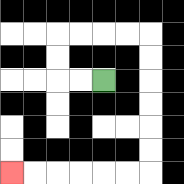{'start': '[4, 3]', 'end': '[0, 7]', 'path_directions': 'L,L,U,U,R,R,R,R,D,D,D,D,D,D,L,L,L,L,L,L', 'path_coordinates': '[[4, 3], [3, 3], [2, 3], [2, 2], [2, 1], [3, 1], [4, 1], [5, 1], [6, 1], [6, 2], [6, 3], [6, 4], [6, 5], [6, 6], [6, 7], [5, 7], [4, 7], [3, 7], [2, 7], [1, 7], [0, 7]]'}